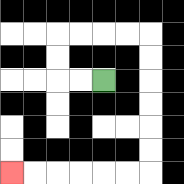{'start': '[4, 3]', 'end': '[0, 7]', 'path_directions': 'L,L,U,U,R,R,R,R,D,D,D,D,D,D,L,L,L,L,L,L', 'path_coordinates': '[[4, 3], [3, 3], [2, 3], [2, 2], [2, 1], [3, 1], [4, 1], [5, 1], [6, 1], [6, 2], [6, 3], [6, 4], [6, 5], [6, 6], [6, 7], [5, 7], [4, 7], [3, 7], [2, 7], [1, 7], [0, 7]]'}